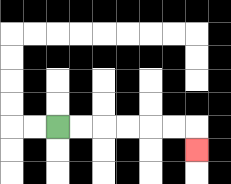{'start': '[2, 5]', 'end': '[8, 6]', 'path_directions': 'R,R,R,R,R,R,D', 'path_coordinates': '[[2, 5], [3, 5], [4, 5], [5, 5], [6, 5], [7, 5], [8, 5], [8, 6]]'}